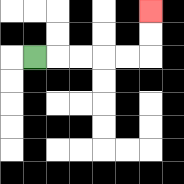{'start': '[1, 2]', 'end': '[6, 0]', 'path_directions': 'R,R,R,R,R,U,U', 'path_coordinates': '[[1, 2], [2, 2], [3, 2], [4, 2], [5, 2], [6, 2], [6, 1], [6, 0]]'}